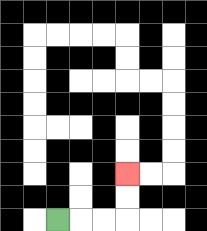{'start': '[2, 9]', 'end': '[5, 7]', 'path_directions': 'R,R,R,U,U', 'path_coordinates': '[[2, 9], [3, 9], [4, 9], [5, 9], [5, 8], [5, 7]]'}